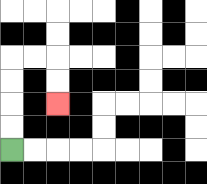{'start': '[0, 6]', 'end': '[2, 4]', 'path_directions': 'U,U,U,U,R,R,D,D', 'path_coordinates': '[[0, 6], [0, 5], [0, 4], [0, 3], [0, 2], [1, 2], [2, 2], [2, 3], [2, 4]]'}